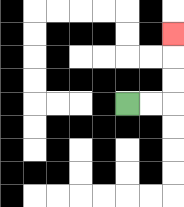{'start': '[5, 4]', 'end': '[7, 1]', 'path_directions': 'R,R,U,U,U', 'path_coordinates': '[[5, 4], [6, 4], [7, 4], [7, 3], [7, 2], [7, 1]]'}